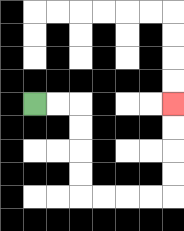{'start': '[1, 4]', 'end': '[7, 4]', 'path_directions': 'R,R,D,D,D,D,R,R,R,R,U,U,U,U', 'path_coordinates': '[[1, 4], [2, 4], [3, 4], [3, 5], [3, 6], [3, 7], [3, 8], [4, 8], [5, 8], [6, 8], [7, 8], [7, 7], [7, 6], [7, 5], [7, 4]]'}